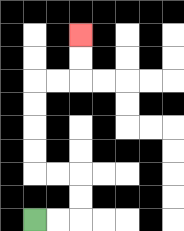{'start': '[1, 9]', 'end': '[3, 1]', 'path_directions': 'R,R,U,U,L,L,U,U,U,U,R,R,U,U', 'path_coordinates': '[[1, 9], [2, 9], [3, 9], [3, 8], [3, 7], [2, 7], [1, 7], [1, 6], [1, 5], [1, 4], [1, 3], [2, 3], [3, 3], [3, 2], [3, 1]]'}